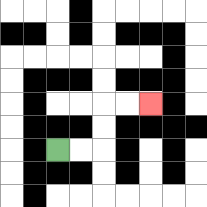{'start': '[2, 6]', 'end': '[6, 4]', 'path_directions': 'R,R,U,U,R,R', 'path_coordinates': '[[2, 6], [3, 6], [4, 6], [4, 5], [4, 4], [5, 4], [6, 4]]'}